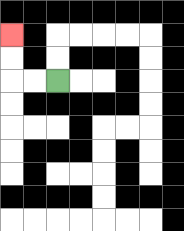{'start': '[2, 3]', 'end': '[0, 1]', 'path_directions': 'L,L,U,U', 'path_coordinates': '[[2, 3], [1, 3], [0, 3], [0, 2], [0, 1]]'}